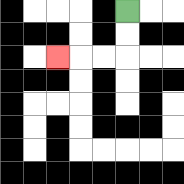{'start': '[5, 0]', 'end': '[2, 2]', 'path_directions': 'D,D,L,L,L', 'path_coordinates': '[[5, 0], [5, 1], [5, 2], [4, 2], [3, 2], [2, 2]]'}